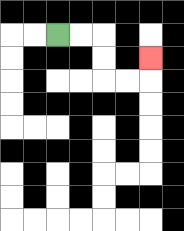{'start': '[2, 1]', 'end': '[6, 2]', 'path_directions': 'R,R,D,D,R,R,U', 'path_coordinates': '[[2, 1], [3, 1], [4, 1], [4, 2], [4, 3], [5, 3], [6, 3], [6, 2]]'}